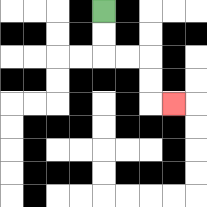{'start': '[4, 0]', 'end': '[7, 4]', 'path_directions': 'D,D,R,R,D,D,R', 'path_coordinates': '[[4, 0], [4, 1], [4, 2], [5, 2], [6, 2], [6, 3], [6, 4], [7, 4]]'}